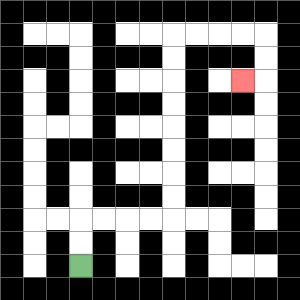{'start': '[3, 11]', 'end': '[10, 3]', 'path_directions': 'U,U,R,R,R,R,U,U,U,U,U,U,U,U,R,R,R,R,D,D,L', 'path_coordinates': '[[3, 11], [3, 10], [3, 9], [4, 9], [5, 9], [6, 9], [7, 9], [7, 8], [7, 7], [7, 6], [7, 5], [7, 4], [7, 3], [7, 2], [7, 1], [8, 1], [9, 1], [10, 1], [11, 1], [11, 2], [11, 3], [10, 3]]'}